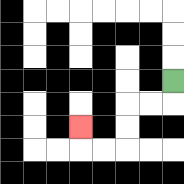{'start': '[7, 3]', 'end': '[3, 5]', 'path_directions': 'D,L,L,D,D,L,L,U', 'path_coordinates': '[[7, 3], [7, 4], [6, 4], [5, 4], [5, 5], [5, 6], [4, 6], [3, 6], [3, 5]]'}